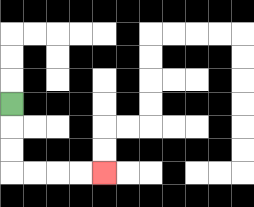{'start': '[0, 4]', 'end': '[4, 7]', 'path_directions': 'D,D,D,R,R,R,R', 'path_coordinates': '[[0, 4], [0, 5], [0, 6], [0, 7], [1, 7], [2, 7], [3, 7], [4, 7]]'}